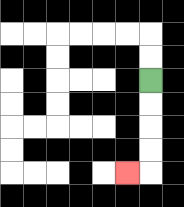{'start': '[6, 3]', 'end': '[5, 7]', 'path_directions': 'D,D,D,D,L', 'path_coordinates': '[[6, 3], [6, 4], [6, 5], [6, 6], [6, 7], [5, 7]]'}